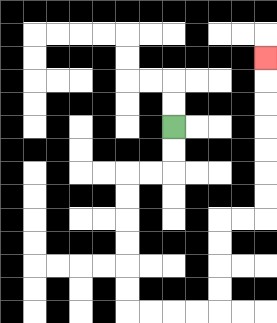{'start': '[7, 5]', 'end': '[11, 2]', 'path_directions': 'D,D,L,L,D,D,D,D,D,D,R,R,R,R,U,U,U,U,R,R,U,U,U,U,U,U,U', 'path_coordinates': '[[7, 5], [7, 6], [7, 7], [6, 7], [5, 7], [5, 8], [5, 9], [5, 10], [5, 11], [5, 12], [5, 13], [6, 13], [7, 13], [8, 13], [9, 13], [9, 12], [9, 11], [9, 10], [9, 9], [10, 9], [11, 9], [11, 8], [11, 7], [11, 6], [11, 5], [11, 4], [11, 3], [11, 2]]'}